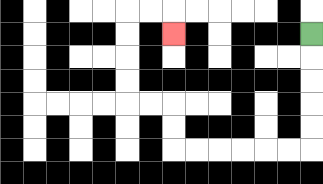{'start': '[13, 1]', 'end': '[7, 1]', 'path_directions': 'D,D,D,D,D,L,L,L,L,L,L,U,U,L,L,U,U,U,U,R,R,D', 'path_coordinates': '[[13, 1], [13, 2], [13, 3], [13, 4], [13, 5], [13, 6], [12, 6], [11, 6], [10, 6], [9, 6], [8, 6], [7, 6], [7, 5], [7, 4], [6, 4], [5, 4], [5, 3], [5, 2], [5, 1], [5, 0], [6, 0], [7, 0], [7, 1]]'}